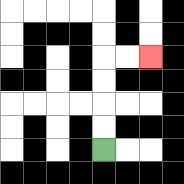{'start': '[4, 6]', 'end': '[6, 2]', 'path_directions': 'U,U,U,U,R,R', 'path_coordinates': '[[4, 6], [4, 5], [4, 4], [4, 3], [4, 2], [5, 2], [6, 2]]'}